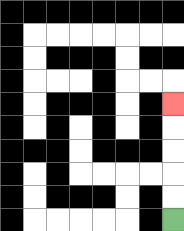{'start': '[7, 9]', 'end': '[7, 4]', 'path_directions': 'U,U,U,U,U', 'path_coordinates': '[[7, 9], [7, 8], [7, 7], [7, 6], [7, 5], [7, 4]]'}